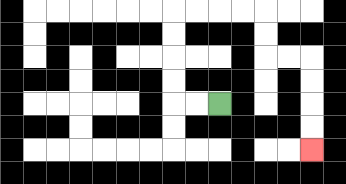{'start': '[9, 4]', 'end': '[13, 6]', 'path_directions': 'L,L,U,U,U,U,R,R,R,R,D,D,R,R,D,D,D,D', 'path_coordinates': '[[9, 4], [8, 4], [7, 4], [7, 3], [7, 2], [7, 1], [7, 0], [8, 0], [9, 0], [10, 0], [11, 0], [11, 1], [11, 2], [12, 2], [13, 2], [13, 3], [13, 4], [13, 5], [13, 6]]'}